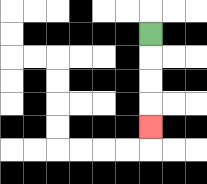{'start': '[6, 1]', 'end': '[6, 5]', 'path_directions': 'D,D,D,D', 'path_coordinates': '[[6, 1], [6, 2], [6, 3], [6, 4], [6, 5]]'}